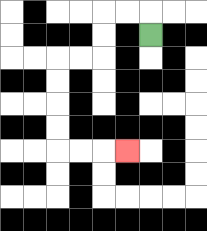{'start': '[6, 1]', 'end': '[5, 6]', 'path_directions': 'U,L,L,D,D,L,L,D,D,D,D,R,R,R', 'path_coordinates': '[[6, 1], [6, 0], [5, 0], [4, 0], [4, 1], [4, 2], [3, 2], [2, 2], [2, 3], [2, 4], [2, 5], [2, 6], [3, 6], [4, 6], [5, 6]]'}